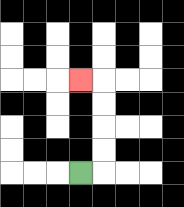{'start': '[3, 7]', 'end': '[3, 3]', 'path_directions': 'R,U,U,U,U,L', 'path_coordinates': '[[3, 7], [4, 7], [4, 6], [4, 5], [4, 4], [4, 3], [3, 3]]'}